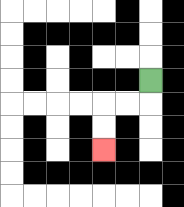{'start': '[6, 3]', 'end': '[4, 6]', 'path_directions': 'D,L,L,D,D', 'path_coordinates': '[[6, 3], [6, 4], [5, 4], [4, 4], [4, 5], [4, 6]]'}